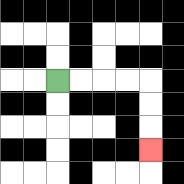{'start': '[2, 3]', 'end': '[6, 6]', 'path_directions': 'R,R,R,R,D,D,D', 'path_coordinates': '[[2, 3], [3, 3], [4, 3], [5, 3], [6, 3], [6, 4], [6, 5], [6, 6]]'}